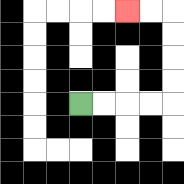{'start': '[3, 4]', 'end': '[5, 0]', 'path_directions': 'R,R,R,R,U,U,U,U,L,L', 'path_coordinates': '[[3, 4], [4, 4], [5, 4], [6, 4], [7, 4], [7, 3], [7, 2], [7, 1], [7, 0], [6, 0], [5, 0]]'}